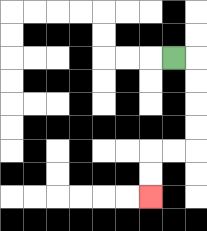{'start': '[7, 2]', 'end': '[6, 8]', 'path_directions': 'R,D,D,D,D,L,L,D,D', 'path_coordinates': '[[7, 2], [8, 2], [8, 3], [8, 4], [8, 5], [8, 6], [7, 6], [6, 6], [6, 7], [6, 8]]'}